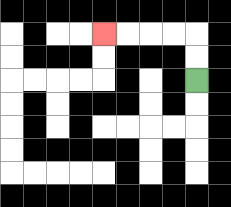{'start': '[8, 3]', 'end': '[4, 1]', 'path_directions': 'U,U,L,L,L,L', 'path_coordinates': '[[8, 3], [8, 2], [8, 1], [7, 1], [6, 1], [5, 1], [4, 1]]'}